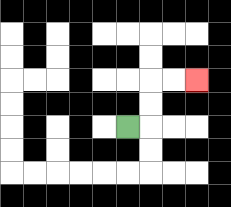{'start': '[5, 5]', 'end': '[8, 3]', 'path_directions': 'R,U,U,R,R', 'path_coordinates': '[[5, 5], [6, 5], [6, 4], [6, 3], [7, 3], [8, 3]]'}